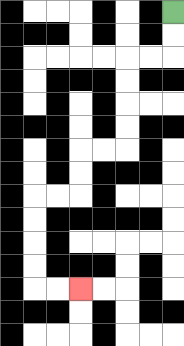{'start': '[7, 0]', 'end': '[3, 12]', 'path_directions': 'D,D,L,L,D,D,D,D,L,L,D,D,L,L,D,D,D,D,R,R', 'path_coordinates': '[[7, 0], [7, 1], [7, 2], [6, 2], [5, 2], [5, 3], [5, 4], [5, 5], [5, 6], [4, 6], [3, 6], [3, 7], [3, 8], [2, 8], [1, 8], [1, 9], [1, 10], [1, 11], [1, 12], [2, 12], [3, 12]]'}